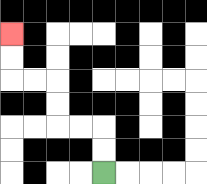{'start': '[4, 7]', 'end': '[0, 1]', 'path_directions': 'U,U,L,L,U,U,L,L,U,U', 'path_coordinates': '[[4, 7], [4, 6], [4, 5], [3, 5], [2, 5], [2, 4], [2, 3], [1, 3], [0, 3], [0, 2], [0, 1]]'}